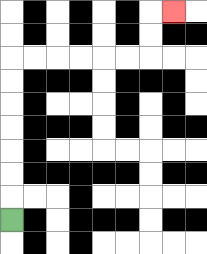{'start': '[0, 9]', 'end': '[7, 0]', 'path_directions': 'U,U,U,U,U,U,U,R,R,R,R,R,R,U,U,R', 'path_coordinates': '[[0, 9], [0, 8], [0, 7], [0, 6], [0, 5], [0, 4], [0, 3], [0, 2], [1, 2], [2, 2], [3, 2], [4, 2], [5, 2], [6, 2], [6, 1], [6, 0], [7, 0]]'}